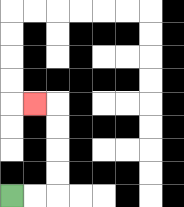{'start': '[0, 8]', 'end': '[1, 4]', 'path_directions': 'R,R,U,U,U,U,L', 'path_coordinates': '[[0, 8], [1, 8], [2, 8], [2, 7], [2, 6], [2, 5], [2, 4], [1, 4]]'}